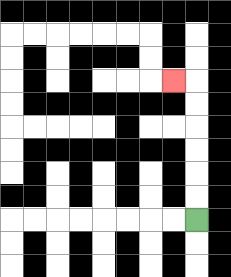{'start': '[8, 9]', 'end': '[7, 3]', 'path_directions': 'U,U,U,U,U,U,L', 'path_coordinates': '[[8, 9], [8, 8], [8, 7], [8, 6], [8, 5], [8, 4], [8, 3], [7, 3]]'}